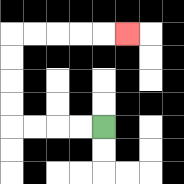{'start': '[4, 5]', 'end': '[5, 1]', 'path_directions': 'L,L,L,L,U,U,U,U,R,R,R,R,R', 'path_coordinates': '[[4, 5], [3, 5], [2, 5], [1, 5], [0, 5], [0, 4], [0, 3], [0, 2], [0, 1], [1, 1], [2, 1], [3, 1], [4, 1], [5, 1]]'}